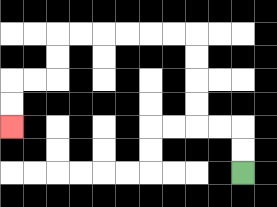{'start': '[10, 7]', 'end': '[0, 5]', 'path_directions': 'U,U,L,L,U,U,U,U,L,L,L,L,L,L,D,D,L,L,D,D', 'path_coordinates': '[[10, 7], [10, 6], [10, 5], [9, 5], [8, 5], [8, 4], [8, 3], [8, 2], [8, 1], [7, 1], [6, 1], [5, 1], [4, 1], [3, 1], [2, 1], [2, 2], [2, 3], [1, 3], [0, 3], [0, 4], [0, 5]]'}